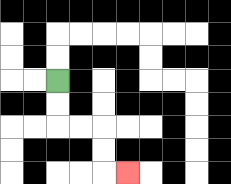{'start': '[2, 3]', 'end': '[5, 7]', 'path_directions': 'D,D,R,R,D,D,R', 'path_coordinates': '[[2, 3], [2, 4], [2, 5], [3, 5], [4, 5], [4, 6], [4, 7], [5, 7]]'}